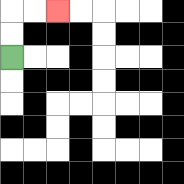{'start': '[0, 2]', 'end': '[2, 0]', 'path_directions': 'U,U,R,R', 'path_coordinates': '[[0, 2], [0, 1], [0, 0], [1, 0], [2, 0]]'}